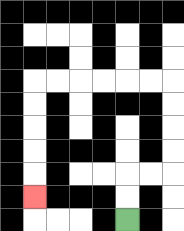{'start': '[5, 9]', 'end': '[1, 8]', 'path_directions': 'U,U,R,R,U,U,U,U,L,L,L,L,L,L,D,D,D,D,D', 'path_coordinates': '[[5, 9], [5, 8], [5, 7], [6, 7], [7, 7], [7, 6], [7, 5], [7, 4], [7, 3], [6, 3], [5, 3], [4, 3], [3, 3], [2, 3], [1, 3], [1, 4], [1, 5], [1, 6], [1, 7], [1, 8]]'}